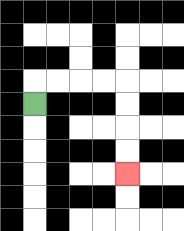{'start': '[1, 4]', 'end': '[5, 7]', 'path_directions': 'U,R,R,R,R,D,D,D,D', 'path_coordinates': '[[1, 4], [1, 3], [2, 3], [3, 3], [4, 3], [5, 3], [5, 4], [5, 5], [5, 6], [5, 7]]'}